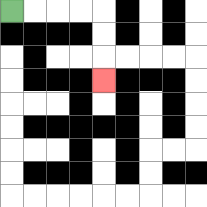{'start': '[0, 0]', 'end': '[4, 3]', 'path_directions': 'R,R,R,R,D,D,D', 'path_coordinates': '[[0, 0], [1, 0], [2, 0], [3, 0], [4, 0], [4, 1], [4, 2], [4, 3]]'}